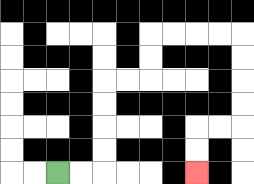{'start': '[2, 7]', 'end': '[8, 7]', 'path_directions': 'R,R,U,U,U,U,R,R,U,U,R,R,R,R,D,D,D,D,L,L,D,D', 'path_coordinates': '[[2, 7], [3, 7], [4, 7], [4, 6], [4, 5], [4, 4], [4, 3], [5, 3], [6, 3], [6, 2], [6, 1], [7, 1], [8, 1], [9, 1], [10, 1], [10, 2], [10, 3], [10, 4], [10, 5], [9, 5], [8, 5], [8, 6], [8, 7]]'}